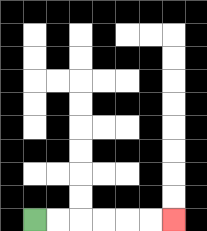{'start': '[1, 9]', 'end': '[7, 9]', 'path_directions': 'R,R,R,R,R,R', 'path_coordinates': '[[1, 9], [2, 9], [3, 9], [4, 9], [5, 9], [6, 9], [7, 9]]'}